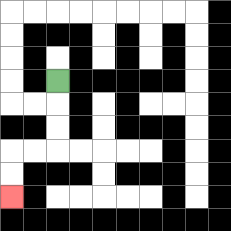{'start': '[2, 3]', 'end': '[0, 8]', 'path_directions': 'D,D,D,L,L,D,D', 'path_coordinates': '[[2, 3], [2, 4], [2, 5], [2, 6], [1, 6], [0, 6], [0, 7], [0, 8]]'}